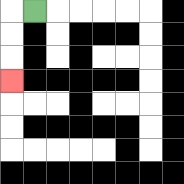{'start': '[1, 0]', 'end': '[0, 3]', 'path_directions': 'L,D,D,D', 'path_coordinates': '[[1, 0], [0, 0], [0, 1], [0, 2], [0, 3]]'}